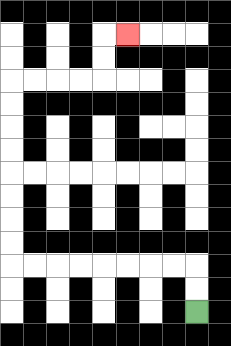{'start': '[8, 13]', 'end': '[5, 1]', 'path_directions': 'U,U,L,L,L,L,L,L,L,L,U,U,U,U,U,U,U,U,R,R,R,R,U,U,R', 'path_coordinates': '[[8, 13], [8, 12], [8, 11], [7, 11], [6, 11], [5, 11], [4, 11], [3, 11], [2, 11], [1, 11], [0, 11], [0, 10], [0, 9], [0, 8], [0, 7], [0, 6], [0, 5], [0, 4], [0, 3], [1, 3], [2, 3], [3, 3], [4, 3], [4, 2], [4, 1], [5, 1]]'}